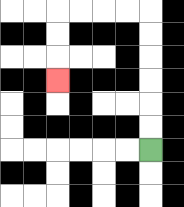{'start': '[6, 6]', 'end': '[2, 3]', 'path_directions': 'U,U,U,U,U,U,L,L,L,L,D,D,D', 'path_coordinates': '[[6, 6], [6, 5], [6, 4], [6, 3], [6, 2], [6, 1], [6, 0], [5, 0], [4, 0], [3, 0], [2, 0], [2, 1], [2, 2], [2, 3]]'}